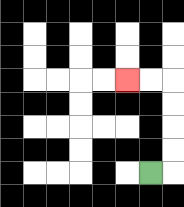{'start': '[6, 7]', 'end': '[5, 3]', 'path_directions': 'R,U,U,U,U,L,L', 'path_coordinates': '[[6, 7], [7, 7], [7, 6], [7, 5], [7, 4], [7, 3], [6, 3], [5, 3]]'}